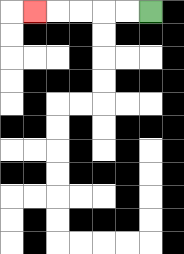{'start': '[6, 0]', 'end': '[1, 0]', 'path_directions': 'L,L,L,L,L', 'path_coordinates': '[[6, 0], [5, 0], [4, 0], [3, 0], [2, 0], [1, 0]]'}